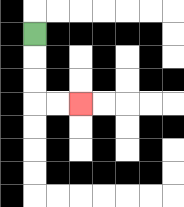{'start': '[1, 1]', 'end': '[3, 4]', 'path_directions': 'D,D,D,R,R', 'path_coordinates': '[[1, 1], [1, 2], [1, 3], [1, 4], [2, 4], [3, 4]]'}